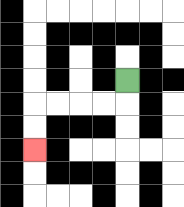{'start': '[5, 3]', 'end': '[1, 6]', 'path_directions': 'D,L,L,L,L,D,D', 'path_coordinates': '[[5, 3], [5, 4], [4, 4], [3, 4], [2, 4], [1, 4], [1, 5], [1, 6]]'}